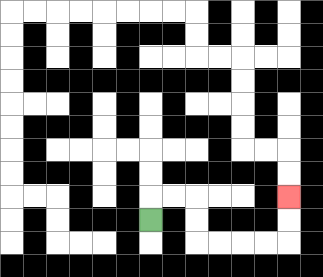{'start': '[6, 9]', 'end': '[12, 8]', 'path_directions': 'U,R,R,D,D,R,R,R,R,U,U', 'path_coordinates': '[[6, 9], [6, 8], [7, 8], [8, 8], [8, 9], [8, 10], [9, 10], [10, 10], [11, 10], [12, 10], [12, 9], [12, 8]]'}